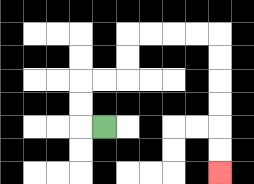{'start': '[4, 5]', 'end': '[9, 7]', 'path_directions': 'L,U,U,R,R,U,U,R,R,R,R,D,D,D,D,D,D', 'path_coordinates': '[[4, 5], [3, 5], [3, 4], [3, 3], [4, 3], [5, 3], [5, 2], [5, 1], [6, 1], [7, 1], [8, 1], [9, 1], [9, 2], [9, 3], [9, 4], [9, 5], [9, 6], [9, 7]]'}